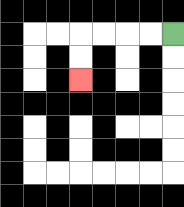{'start': '[7, 1]', 'end': '[3, 3]', 'path_directions': 'L,L,L,L,D,D', 'path_coordinates': '[[7, 1], [6, 1], [5, 1], [4, 1], [3, 1], [3, 2], [3, 3]]'}